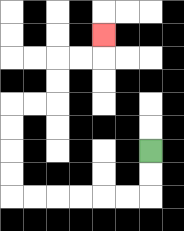{'start': '[6, 6]', 'end': '[4, 1]', 'path_directions': 'D,D,L,L,L,L,L,L,U,U,U,U,R,R,U,U,R,R,U', 'path_coordinates': '[[6, 6], [6, 7], [6, 8], [5, 8], [4, 8], [3, 8], [2, 8], [1, 8], [0, 8], [0, 7], [0, 6], [0, 5], [0, 4], [1, 4], [2, 4], [2, 3], [2, 2], [3, 2], [4, 2], [4, 1]]'}